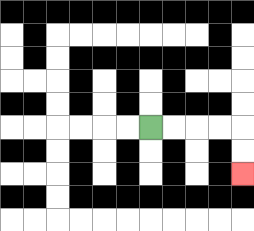{'start': '[6, 5]', 'end': '[10, 7]', 'path_directions': 'R,R,R,R,D,D', 'path_coordinates': '[[6, 5], [7, 5], [8, 5], [9, 5], [10, 5], [10, 6], [10, 7]]'}